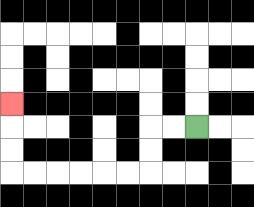{'start': '[8, 5]', 'end': '[0, 4]', 'path_directions': 'L,L,D,D,L,L,L,L,L,L,U,U,U', 'path_coordinates': '[[8, 5], [7, 5], [6, 5], [6, 6], [6, 7], [5, 7], [4, 7], [3, 7], [2, 7], [1, 7], [0, 7], [0, 6], [0, 5], [0, 4]]'}